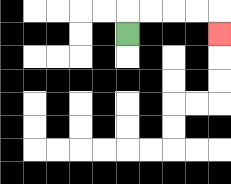{'start': '[5, 1]', 'end': '[9, 1]', 'path_directions': 'U,R,R,R,R,D', 'path_coordinates': '[[5, 1], [5, 0], [6, 0], [7, 0], [8, 0], [9, 0], [9, 1]]'}